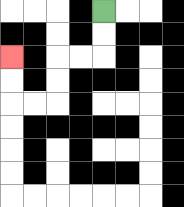{'start': '[4, 0]', 'end': '[0, 2]', 'path_directions': 'D,D,L,L,D,D,L,L,U,U', 'path_coordinates': '[[4, 0], [4, 1], [4, 2], [3, 2], [2, 2], [2, 3], [2, 4], [1, 4], [0, 4], [0, 3], [0, 2]]'}